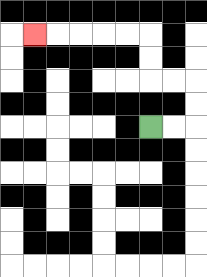{'start': '[6, 5]', 'end': '[1, 1]', 'path_directions': 'R,R,U,U,L,L,U,U,L,L,L,L,L', 'path_coordinates': '[[6, 5], [7, 5], [8, 5], [8, 4], [8, 3], [7, 3], [6, 3], [6, 2], [6, 1], [5, 1], [4, 1], [3, 1], [2, 1], [1, 1]]'}